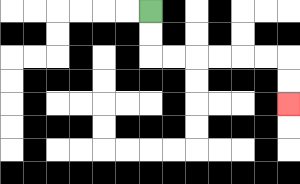{'start': '[6, 0]', 'end': '[12, 4]', 'path_directions': 'D,D,R,R,R,R,R,R,D,D', 'path_coordinates': '[[6, 0], [6, 1], [6, 2], [7, 2], [8, 2], [9, 2], [10, 2], [11, 2], [12, 2], [12, 3], [12, 4]]'}